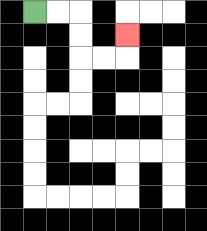{'start': '[1, 0]', 'end': '[5, 1]', 'path_directions': 'R,R,D,D,R,R,U', 'path_coordinates': '[[1, 0], [2, 0], [3, 0], [3, 1], [3, 2], [4, 2], [5, 2], [5, 1]]'}